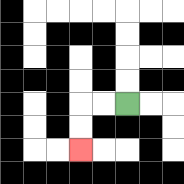{'start': '[5, 4]', 'end': '[3, 6]', 'path_directions': 'L,L,D,D', 'path_coordinates': '[[5, 4], [4, 4], [3, 4], [3, 5], [3, 6]]'}